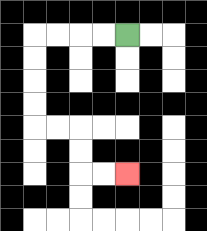{'start': '[5, 1]', 'end': '[5, 7]', 'path_directions': 'L,L,L,L,D,D,D,D,R,R,D,D,R,R', 'path_coordinates': '[[5, 1], [4, 1], [3, 1], [2, 1], [1, 1], [1, 2], [1, 3], [1, 4], [1, 5], [2, 5], [3, 5], [3, 6], [3, 7], [4, 7], [5, 7]]'}